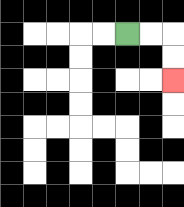{'start': '[5, 1]', 'end': '[7, 3]', 'path_directions': 'R,R,D,D', 'path_coordinates': '[[5, 1], [6, 1], [7, 1], [7, 2], [7, 3]]'}